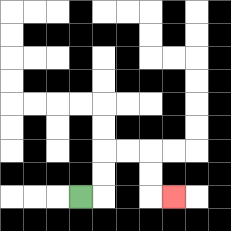{'start': '[3, 8]', 'end': '[7, 8]', 'path_directions': 'R,U,U,R,R,D,D,R', 'path_coordinates': '[[3, 8], [4, 8], [4, 7], [4, 6], [5, 6], [6, 6], [6, 7], [6, 8], [7, 8]]'}